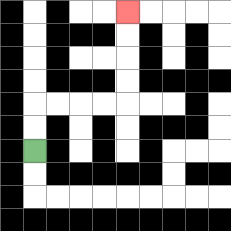{'start': '[1, 6]', 'end': '[5, 0]', 'path_directions': 'U,U,R,R,R,R,U,U,U,U', 'path_coordinates': '[[1, 6], [1, 5], [1, 4], [2, 4], [3, 4], [4, 4], [5, 4], [5, 3], [5, 2], [5, 1], [5, 0]]'}